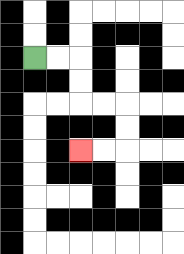{'start': '[1, 2]', 'end': '[3, 6]', 'path_directions': 'R,R,D,D,R,R,D,D,L,L', 'path_coordinates': '[[1, 2], [2, 2], [3, 2], [3, 3], [3, 4], [4, 4], [5, 4], [5, 5], [5, 6], [4, 6], [3, 6]]'}